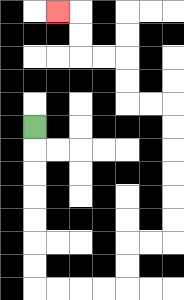{'start': '[1, 5]', 'end': '[2, 0]', 'path_directions': 'D,D,D,D,D,D,D,R,R,R,R,U,U,R,R,U,U,U,U,U,U,L,L,U,U,L,L,U,U,L', 'path_coordinates': '[[1, 5], [1, 6], [1, 7], [1, 8], [1, 9], [1, 10], [1, 11], [1, 12], [2, 12], [3, 12], [4, 12], [5, 12], [5, 11], [5, 10], [6, 10], [7, 10], [7, 9], [7, 8], [7, 7], [7, 6], [7, 5], [7, 4], [6, 4], [5, 4], [5, 3], [5, 2], [4, 2], [3, 2], [3, 1], [3, 0], [2, 0]]'}